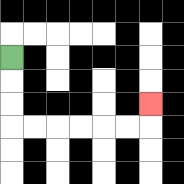{'start': '[0, 2]', 'end': '[6, 4]', 'path_directions': 'D,D,D,R,R,R,R,R,R,U', 'path_coordinates': '[[0, 2], [0, 3], [0, 4], [0, 5], [1, 5], [2, 5], [3, 5], [4, 5], [5, 5], [6, 5], [6, 4]]'}